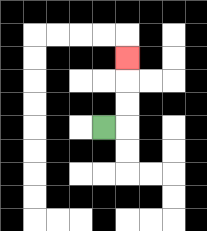{'start': '[4, 5]', 'end': '[5, 2]', 'path_directions': 'R,U,U,U', 'path_coordinates': '[[4, 5], [5, 5], [5, 4], [5, 3], [5, 2]]'}